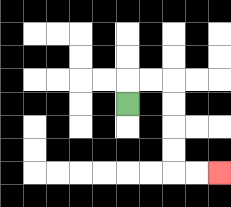{'start': '[5, 4]', 'end': '[9, 7]', 'path_directions': 'U,R,R,D,D,D,D,R,R', 'path_coordinates': '[[5, 4], [5, 3], [6, 3], [7, 3], [7, 4], [7, 5], [7, 6], [7, 7], [8, 7], [9, 7]]'}